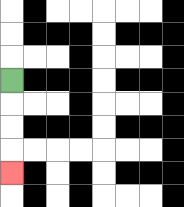{'start': '[0, 3]', 'end': '[0, 7]', 'path_directions': 'D,D,D,D', 'path_coordinates': '[[0, 3], [0, 4], [0, 5], [0, 6], [0, 7]]'}